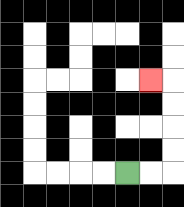{'start': '[5, 7]', 'end': '[6, 3]', 'path_directions': 'R,R,U,U,U,U,L', 'path_coordinates': '[[5, 7], [6, 7], [7, 7], [7, 6], [7, 5], [7, 4], [7, 3], [6, 3]]'}